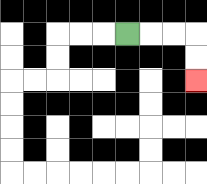{'start': '[5, 1]', 'end': '[8, 3]', 'path_directions': 'R,R,R,D,D', 'path_coordinates': '[[5, 1], [6, 1], [7, 1], [8, 1], [8, 2], [8, 3]]'}